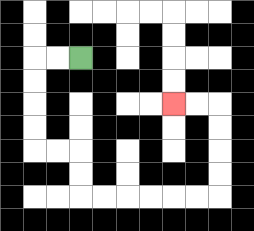{'start': '[3, 2]', 'end': '[7, 4]', 'path_directions': 'L,L,D,D,D,D,R,R,D,D,R,R,R,R,R,R,U,U,U,U,L,L', 'path_coordinates': '[[3, 2], [2, 2], [1, 2], [1, 3], [1, 4], [1, 5], [1, 6], [2, 6], [3, 6], [3, 7], [3, 8], [4, 8], [5, 8], [6, 8], [7, 8], [8, 8], [9, 8], [9, 7], [9, 6], [9, 5], [9, 4], [8, 4], [7, 4]]'}